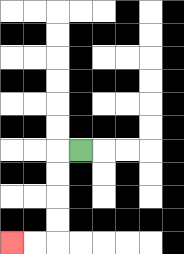{'start': '[3, 6]', 'end': '[0, 10]', 'path_directions': 'L,D,D,D,D,L,L', 'path_coordinates': '[[3, 6], [2, 6], [2, 7], [2, 8], [2, 9], [2, 10], [1, 10], [0, 10]]'}